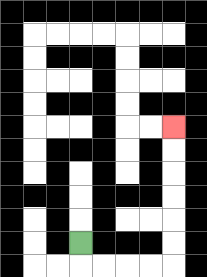{'start': '[3, 10]', 'end': '[7, 5]', 'path_directions': 'D,R,R,R,R,U,U,U,U,U,U', 'path_coordinates': '[[3, 10], [3, 11], [4, 11], [5, 11], [6, 11], [7, 11], [7, 10], [7, 9], [7, 8], [7, 7], [7, 6], [7, 5]]'}